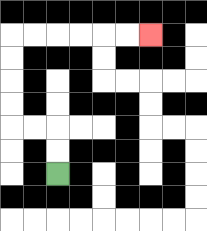{'start': '[2, 7]', 'end': '[6, 1]', 'path_directions': 'U,U,L,L,U,U,U,U,R,R,R,R,R,R', 'path_coordinates': '[[2, 7], [2, 6], [2, 5], [1, 5], [0, 5], [0, 4], [0, 3], [0, 2], [0, 1], [1, 1], [2, 1], [3, 1], [4, 1], [5, 1], [6, 1]]'}